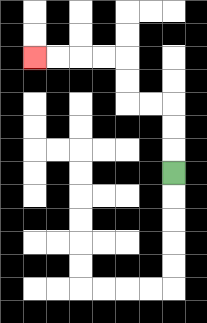{'start': '[7, 7]', 'end': '[1, 2]', 'path_directions': 'U,U,U,L,L,U,U,L,L,L,L', 'path_coordinates': '[[7, 7], [7, 6], [7, 5], [7, 4], [6, 4], [5, 4], [5, 3], [5, 2], [4, 2], [3, 2], [2, 2], [1, 2]]'}